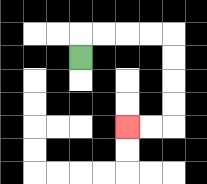{'start': '[3, 2]', 'end': '[5, 5]', 'path_directions': 'U,R,R,R,R,D,D,D,D,L,L', 'path_coordinates': '[[3, 2], [3, 1], [4, 1], [5, 1], [6, 1], [7, 1], [7, 2], [7, 3], [7, 4], [7, 5], [6, 5], [5, 5]]'}